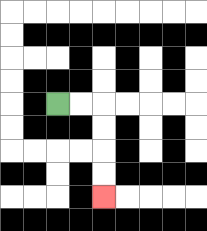{'start': '[2, 4]', 'end': '[4, 8]', 'path_directions': 'R,R,D,D,D,D', 'path_coordinates': '[[2, 4], [3, 4], [4, 4], [4, 5], [4, 6], [4, 7], [4, 8]]'}